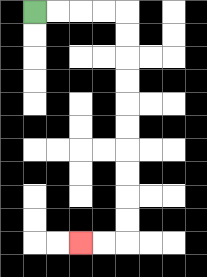{'start': '[1, 0]', 'end': '[3, 10]', 'path_directions': 'R,R,R,R,D,D,D,D,D,D,D,D,D,D,L,L', 'path_coordinates': '[[1, 0], [2, 0], [3, 0], [4, 0], [5, 0], [5, 1], [5, 2], [5, 3], [5, 4], [5, 5], [5, 6], [5, 7], [5, 8], [5, 9], [5, 10], [4, 10], [3, 10]]'}